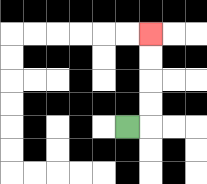{'start': '[5, 5]', 'end': '[6, 1]', 'path_directions': 'R,U,U,U,U', 'path_coordinates': '[[5, 5], [6, 5], [6, 4], [6, 3], [6, 2], [6, 1]]'}